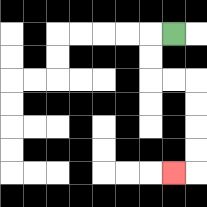{'start': '[7, 1]', 'end': '[7, 7]', 'path_directions': 'L,D,D,R,R,D,D,D,D,L', 'path_coordinates': '[[7, 1], [6, 1], [6, 2], [6, 3], [7, 3], [8, 3], [8, 4], [8, 5], [8, 6], [8, 7], [7, 7]]'}